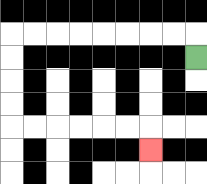{'start': '[8, 2]', 'end': '[6, 6]', 'path_directions': 'U,L,L,L,L,L,L,L,L,D,D,D,D,R,R,R,R,R,R,D', 'path_coordinates': '[[8, 2], [8, 1], [7, 1], [6, 1], [5, 1], [4, 1], [3, 1], [2, 1], [1, 1], [0, 1], [0, 2], [0, 3], [0, 4], [0, 5], [1, 5], [2, 5], [3, 5], [4, 5], [5, 5], [6, 5], [6, 6]]'}